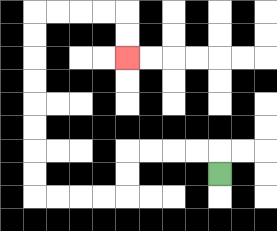{'start': '[9, 7]', 'end': '[5, 2]', 'path_directions': 'U,L,L,L,L,D,D,L,L,L,L,U,U,U,U,U,U,U,U,R,R,R,R,D,D', 'path_coordinates': '[[9, 7], [9, 6], [8, 6], [7, 6], [6, 6], [5, 6], [5, 7], [5, 8], [4, 8], [3, 8], [2, 8], [1, 8], [1, 7], [1, 6], [1, 5], [1, 4], [1, 3], [1, 2], [1, 1], [1, 0], [2, 0], [3, 0], [4, 0], [5, 0], [5, 1], [5, 2]]'}